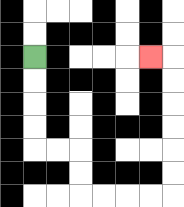{'start': '[1, 2]', 'end': '[6, 2]', 'path_directions': 'D,D,D,D,R,R,D,D,R,R,R,R,U,U,U,U,U,U,L', 'path_coordinates': '[[1, 2], [1, 3], [1, 4], [1, 5], [1, 6], [2, 6], [3, 6], [3, 7], [3, 8], [4, 8], [5, 8], [6, 8], [7, 8], [7, 7], [7, 6], [7, 5], [7, 4], [7, 3], [7, 2], [6, 2]]'}